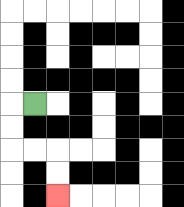{'start': '[1, 4]', 'end': '[2, 8]', 'path_directions': 'L,D,D,R,R,D,D', 'path_coordinates': '[[1, 4], [0, 4], [0, 5], [0, 6], [1, 6], [2, 6], [2, 7], [2, 8]]'}